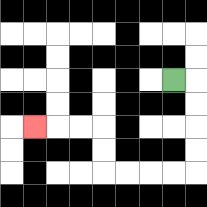{'start': '[7, 3]', 'end': '[1, 5]', 'path_directions': 'R,D,D,D,D,L,L,L,L,U,U,L,L,L', 'path_coordinates': '[[7, 3], [8, 3], [8, 4], [8, 5], [8, 6], [8, 7], [7, 7], [6, 7], [5, 7], [4, 7], [4, 6], [4, 5], [3, 5], [2, 5], [1, 5]]'}